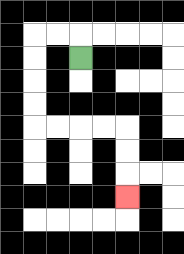{'start': '[3, 2]', 'end': '[5, 8]', 'path_directions': 'U,L,L,D,D,D,D,R,R,R,R,D,D,D', 'path_coordinates': '[[3, 2], [3, 1], [2, 1], [1, 1], [1, 2], [1, 3], [1, 4], [1, 5], [2, 5], [3, 5], [4, 5], [5, 5], [5, 6], [5, 7], [5, 8]]'}